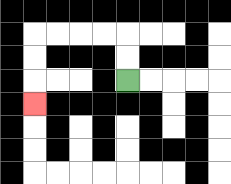{'start': '[5, 3]', 'end': '[1, 4]', 'path_directions': 'U,U,L,L,L,L,D,D,D', 'path_coordinates': '[[5, 3], [5, 2], [5, 1], [4, 1], [3, 1], [2, 1], [1, 1], [1, 2], [1, 3], [1, 4]]'}